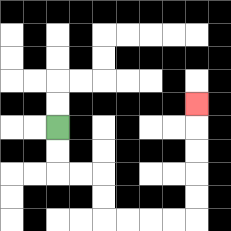{'start': '[2, 5]', 'end': '[8, 4]', 'path_directions': 'D,D,R,R,D,D,R,R,R,R,U,U,U,U,U', 'path_coordinates': '[[2, 5], [2, 6], [2, 7], [3, 7], [4, 7], [4, 8], [4, 9], [5, 9], [6, 9], [7, 9], [8, 9], [8, 8], [8, 7], [8, 6], [8, 5], [8, 4]]'}